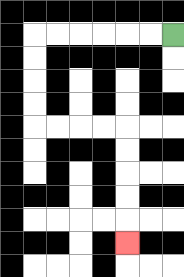{'start': '[7, 1]', 'end': '[5, 10]', 'path_directions': 'L,L,L,L,L,L,D,D,D,D,R,R,R,R,D,D,D,D,D', 'path_coordinates': '[[7, 1], [6, 1], [5, 1], [4, 1], [3, 1], [2, 1], [1, 1], [1, 2], [1, 3], [1, 4], [1, 5], [2, 5], [3, 5], [4, 5], [5, 5], [5, 6], [5, 7], [5, 8], [5, 9], [5, 10]]'}